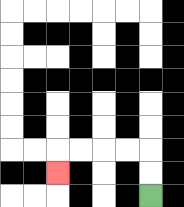{'start': '[6, 8]', 'end': '[2, 7]', 'path_directions': 'U,U,L,L,L,L,D', 'path_coordinates': '[[6, 8], [6, 7], [6, 6], [5, 6], [4, 6], [3, 6], [2, 6], [2, 7]]'}